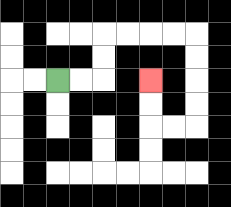{'start': '[2, 3]', 'end': '[6, 3]', 'path_directions': 'R,R,U,U,R,R,R,R,D,D,D,D,L,L,U,U', 'path_coordinates': '[[2, 3], [3, 3], [4, 3], [4, 2], [4, 1], [5, 1], [6, 1], [7, 1], [8, 1], [8, 2], [8, 3], [8, 4], [8, 5], [7, 5], [6, 5], [6, 4], [6, 3]]'}